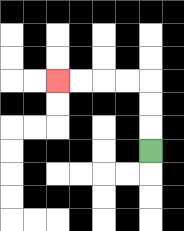{'start': '[6, 6]', 'end': '[2, 3]', 'path_directions': 'U,U,U,L,L,L,L', 'path_coordinates': '[[6, 6], [6, 5], [6, 4], [6, 3], [5, 3], [4, 3], [3, 3], [2, 3]]'}